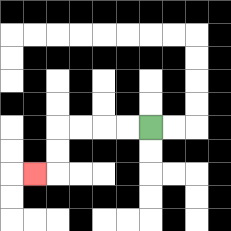{'start': '[6, 5]', 'end': '[1, 7]', 'path_directions': 'L,L,L,L,D,D,L', 'path_coordinates': '[[6, 5], [5, 5], [4, 5], [3, 5], [2, 5], [2, 6], [2, 7], [1, 7]]'}